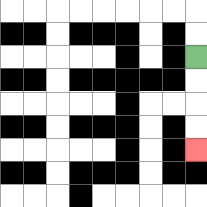{'start': '[8, 2]', 'end': '[8, 6]', 'path_directions': 'D,D,D,D', 'path_coordinates': '[[8, 2], [8, 3], [8, 4], [8, 5], [8, 6]]'}